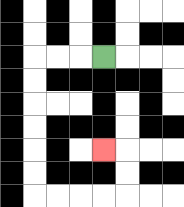{'start': '[4, 2]', 'end': '[4, 6]', 'path_directions': 'L,L,L,D,D,D,D,D,D,R,R,R,R,U,U,L', 'path_coordinates': '[[4, 2], [3, 2], [2, 2], [1, 2], [1, 3], [1, 4], [1, 5], [1, 6], [1, 7], [1, 8], [2, 8], [3, 8], [4, 8], [5, 8], [5, 7], [5, 6], [4, 6]]'}